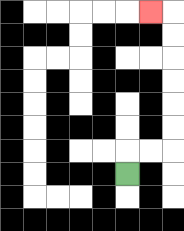{'start': '[5, 7]', 'end': '[6, 0]', 'path_directions': 'U,R,R,U,U,U,U,U,U,L', 'path_coordinates': '[[5, 7], [5, 6], [6, 6], [7, 6], [7, 5], [7, 4], [7, 3], [7, 2], [7, 1], [7, 0], [6, 0]]'}